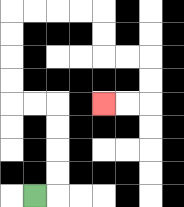{'start': '[1, 8]', 'end': '[4, 4]', 'path_directions': 'R,U,U,U,U,L,L,U,U,U,U,R,R,R,R,D,D,R,R,D,D,L,L', 'path_coordinates': '[[1, 8], [2, 8], [2, 7], [2, 6], [2, 5], [2, 4], [1, 4], [0, 4], [0, 3], [0, 2], [0, 1], [0, 0], [1, 0], [2, 0], [3, 0], [4, 0], [4, 1], [4, 2], [5, 2], [6, 2], [6, 3], [6, 4], [5, 4], [4, 4]]'}